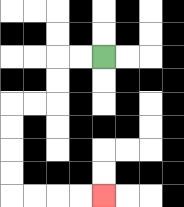{'start': '[4, 2]', 'end': '[4, 8]', 'path_directions': 'L,L,D,D,L,L,D,D,D,D,R,R,R,R', 'path_coordinates': '[[4, 2], [3, 2], [2, 2], [2, 3], [2, 4], [1, 4], [0, 4], [0, 5], [0, 6], [0, 7], [0, 8], [1, 8], [2, 8], [3, 8], [4, 8]]'}